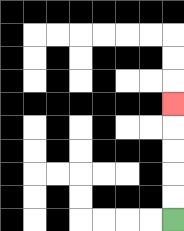{'start': '[7, 9]', 'end': '[7, 4]', 'path_directions': 'U,U,U,U,U', 'path_coordinates': '[[7, 9], [7, 8], [7, 7], [7, 6], [7, 5], [7, 4]]'}